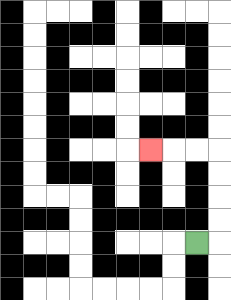{'start': '[8, 10]', 'end': '[6, 6]', 'path_directions': 'R,U,U,U,U,L,L,L', 'path_coordinates': '[[8, 10], [9, 10], [9, 9], [9, 8], [9, 7], [9, 6], [8, 6], [7, 6], [6, 6]]'}